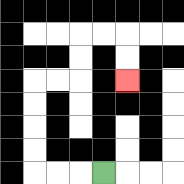{'start': '[4, 7]', 'end': '[5, 3]', 'path_directions': 'L,L,L,U,U,U,U,R,R,U,U,R,R,D,D', 'path_coordinates': '[[4, 7], [3, 7], [2, 7], [1, 7], [1, 6], [1, 5], [1, 4], [1, 3], [2, 3], [3, 3], [3, 2], [3, 1], [4, 1], [5, 1], [5, 2], [5, 3]]'}